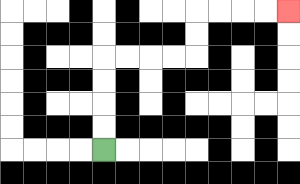{'start': '[4, 6]', 'end': '[12, 0]', 'path_directions': 'U,U,U,U,R,R,R,R,U,U,R,R,R,R', 'path_coordinates': '[[4, 6], [4, 5], [4, 4], [4, 3], [4, 2], [5, 2], [6, 2], [7, 2], [8, 2], [8, 1], [8, 0], [9, 0], [10, 0], [11, 0], [12, 0]]'}